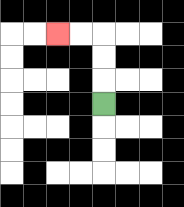{'start': '[4, 4]', 'end': '[2, 1]', 'path_directions': 'U,U,U,L,L', 'path_coordinates': '[[4, 4], [4, 3], [4, 2], [4, 1], [3, 1], [2, 1]]'}